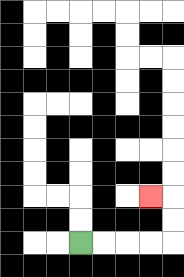{'start': '[3, 10]', 'end': '[6, 8]', 'path_directions': 'R,R,R,R,U,U,L', 'path_coordinates': '[[3, 10], [4, 10], [5, 10], [6, 10], [7, 10], [7, 9], [7, 8], [6, 8]]'}